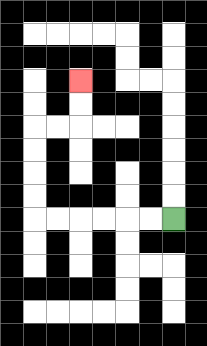{'start': '[7, 9]', 'end': '[3, 3]', 'path_directions': 'L,L,L,L,L,L,U,U,U,U,R,R,U,U', 'path_coordinates': '[[7, 9], [6, 9], [5, 9], [4, 9], [3, 9], [2, 9], [1, 9], [1, 8], [1, 7], [1, 6], [1, 5], [2, 5], [3, 5], [3, 4], [3, 3]]'}